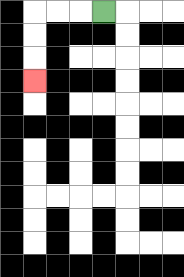{'start': '[4, 0]', 'end': '[1, 3]', 'path_directions': 'L,L,L,D,D,D', 'path_coordinates': '[[4, 0], [3, 0], [2, 0], [1, 0], [1, 1], [1, 2], [1, 3]]'}